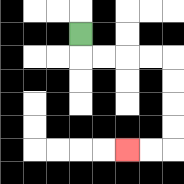{'start': '[3, 1]', 'end': '[5, 6]', 'path_directions': 'D,R,R,R,R,D,D,D,D,L,L', 'path_coordinates': '[[3, 1], [3, 2], [4, 2], [5, 2], [6, 2], [7, 2], [7, 3], [7, 4], [7, 5], [7, 6], [6, 6], [5, 6]]'}